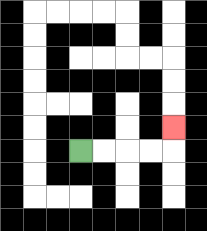{'start': '[3, 6]', 'end': '[7, 5]', 'path_directions': 'R,R,R,R,U', 'path_coordinates': '[[3, 6], [4, 6], [5, 6], [6, 6], [7, 6], [7, 5]]'}